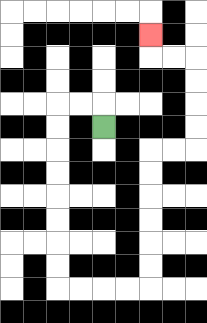{'start': '[4, 5]', 'end': '[6, 1]', 'path_directions': 'U,L,L,D,D,D,D,D,D,D,D,R,R,R,R,U,U,U,U,U,U,R,R,U,U,U,U,L,L,U', 'path_coordinates': '[[4, 5], [4, 4], [3, 4], [2, 4], [2, 5], [2, 6], [2, 7], [2, 8], [2, 9], [2, 10], [2, 11], [2, 12], [3, 12], [4, 12], [5, 12], [6, 12], [6, 11], [6, 10], [6, 9], [6, 8], [6, 7], [6, 6], [7, 6], [8, 6], [8, 5], [8, 4], [8, 3], [8, 2], [7, 2], [6, 2], [6, 1]]'}